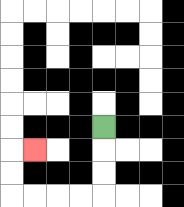{'start': '[4, 5]', 'end': '[1, 6]', 'path_directions': 'D,D,D,L,L,L,L,U,U,R', 'path_coordinates': '[[4, 5], [4, 6], [4, 7], [4, 8], [3, 8], [2, 8], [1, 8], [0, 8], [0, 7], [0, 6], [1, 6]]'}